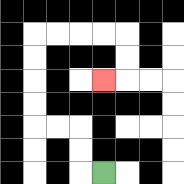{'start': '[4, 7]', 'end': '[4, 3]', 'path_directions': 'L,U,U,L,L,U,U,U,U,R,R,R,R,D,D,L', 'path_coordinates': '[[4, 7], [3, 7], [3, 6], [3, 5], [2, 5], [1, 5], [1, 4], [1, 3], [1, 2], [1, 1], [2, 1], [3, 1], [4, 1], [5, 1], [5, 2], [5, 3], [4, 3]]'}